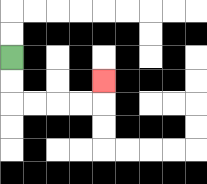{'start': '[0, 2]', 'end': '[4, 3]', 'path_directions': 'D,D,R,R,R,R,U', 'path_coordinates': '[[0, 2], [0, 3], [0, 4], [1, 4], [2, 4], [3, 4], [4, 4], [4, 3]]'}